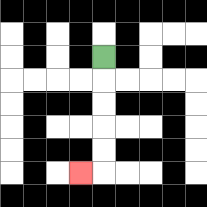{'start': '[4, 2]', 'end': '[3, 7]', 'path_directions': 'D,D,D,D,D,L', 'path_coordinates': '[[4, 2], [4, 3], [4, 4], [4, 5], [4, 6], [4, 7], [3, 7]]'}